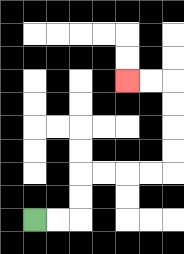{'start': '[1, 9]', 'end': '[5, 3]', 'path_directions': 'R,R,U,U,R,R,R,R,U,U,U,U,L,L', 'path_coordinates': '[[1, 9], [2, 9], [3, 9], [3, 8], [3, 7], [4, 7], [5, 7], [6, 7], [7, 7], [7, 6], [7, 5], [7, 4], [7, 3], [6, 3], [5, 3]]'}